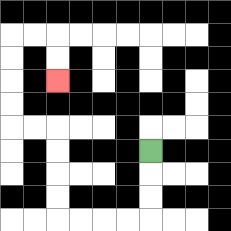{'start': '[6, 6]', 'end': '[2, 3]', 'path_directions': 'D,D,D,L,L,L,L,U,U,U,U,L,L,U,U,U,U,R,R,D,D', 'path_coordinates': '[[6, 6], [6, 7], [6, 8], [6, 9], [5, 9], [4, 9], [3, 9], [2, 9], [2, 8], [2, 7], [2, 6], [2, 5], [1, 5], [0, 5], [0, 4], [0, 3], [0, 2], [0, 1], [1, 1], [2, 1], [2, 2], [2, 3]]'}